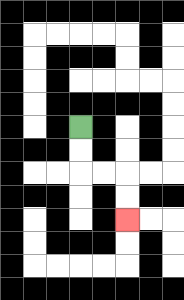{'start': '[3, 5]', 'end': '[5, 9]', 'path_directions': 'D,D,R,R,D,D', 'path_coordinates': '[[3, 5], [3, 6], [3, 7], [4, 7], [5, 7], [5, 8], [5, 9]]'}